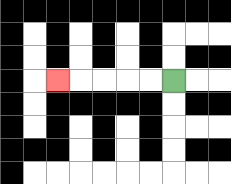{'start': '[7, 3]', 'end': '[2, 3]', 'path_directions': 'L,L,L,L,L', 'path_coordinates': '[[7, 3], [6, 3], [5, 3], [4, 3], [3, 3], [2, 3]]'}